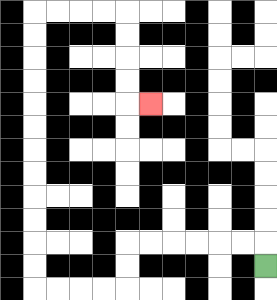{'start': '[11, 11]', 'end': '[6, 4]', 'path_directions': 'U,L,L,L,L,L,L,D,D,L,L,L,L,U,U,U,U,U,U,U,U,U,U,U,U,R,R,R,R,D,D,D,D,R', 'path_coordinates': '[[11, 11], [11, 10], [10, 10], [9, 10], [8, 10], [7, 10], [6, 10], [5, 10], [5, 11], [5, 12], [4, 12], [3, 12], [2, 12], [1, 12], [1, 11], [1, 10], [1, 9], [1, 8], [1, 7], [1, 6], [1, 5], [1, 4], [1, 3], [1, 2], [1, 1], [1, 0], [2, 0], [3, 0], [4, 0], [5, 0], [5, 1], [5, 2], [5, 3], [5, 4], [6, 4]]'}